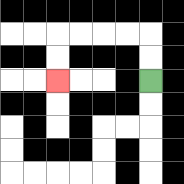{'start': '[6, 3]', 'end': '[2, 3]', 'path_directions': 'U,U,L,L,L,L,D,D', 'path_coordinates': '[[6, 3], [6, 2], [6, 1], [5, 1], [4, 1], [3, 1], [2, 1], [2, 2], [2, 3]]'}